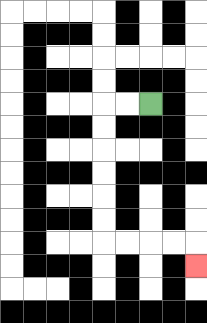{'start': '[6, 4]', 'end': '[8, 11]', 'path_directions': 'L,L,D,D,D,D,D,D,R,R,R,R,D', 'path_coordinates': '[[6, 4], [5, 4], [4, 4], [4, 5], [4, 6], [4, 7], [4, 8], [4, 9], [4, 10], [5, 10], [6, 10], [7, 10], [8, 10], [8, 11]]'}